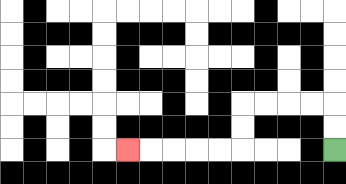{'start': '[14, 6]', 'end': '[5, 6]', 'path_directions': 'U,U,L,L,L,L,D,D,L,L,L,L,L', 'path_coordinates': '[[14, 6], [14, 5], [14, 4], [13, 4], [12, 4], [11, 4], [10, 4], [10, 5], [10, 6], [9, 6], [8, 6], [7, 6], [6, 6], [5, 6]]'}